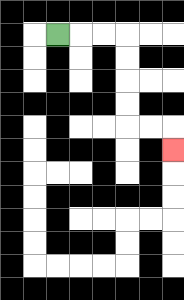{'start': '[2, 1]', 'end': '[7, 6]', 'path_directions': 'R,R,R,D,D,D,D,R,R,D', 'path_coordinates': '[[2, 1], [3, 1], [4, 1], [5, 1], [5, 2], [5, 3], [5, 4], [5, 5], [6, 5], [7, 5], [7, 6]]'}